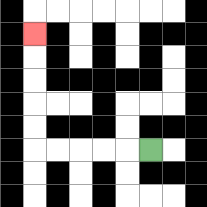{'start': '[6, 6]', 'end': '[1, 1]', 'path_directions': 'L,L,L,L,L,U,U,U,U,U', 'path_coordinates': '[[6, 6], [5, 6], [4, 6], [3, 6], [2, 6], [1, 6], [1, 5], [1, 4], [1, 3], [1, 2], [1, 1]]'}